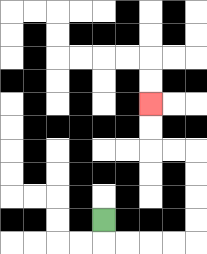{'start': '[4, 9]', 'end': '[6, 4]', 'path_directions': 'D,R,R,R,R,U,U,U,U,L,L,U,U', 'path_coordinates': '[[4, 9], [4, 10], [5, 10], [6, 10], [7, 10], [8, 10], [8, 9], [8, 8], [8, 7], [8, 6], [7, 6], [6, 6], [6, 5], [6, 4]]'}